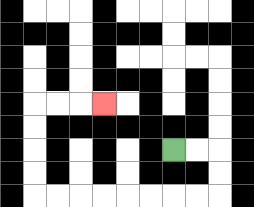{'start': '[7, 6]', 'end': '[4, 4]', 'path_directions': 'R,R,D,D,L,L,L,L,L,L,L,L,U,U,U,U,R,R,R', 'path_coordinates': '[[7, 6], [8, 6], [9, 6], [9, 7], [9, 8], [8, 8], [7, 8], [6, 8], [5, 8], [4, 8], [3, 8], [2, 8], [1, 8], [1, 7], [1, 6], [1, 5], [1, 4], [2, 4], [3, 4], [4, 4]]'}